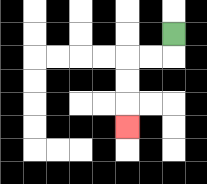{'start': '[7, 1]', 'end': '[5, 5]', 'path_directions': 'D,L,L,D,D,D', 'path_coordinates': '[[7, 1], [7, 2], [6, 2], [5, 2], [5, 3], [5, 4], [5, 5]]'}